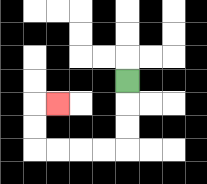{'start': '[5, 3]', 'end': '[2, 4]', 'path_directions': 'D,D,D,L,L,L,L,U,U,R', 'path_coordinates': '[[5, 3], [5, 4], [5, 5], [5, 6], [4, 6], [3, 6], [2, 6], [1, 6], [1, 5], [1, 4], [2, 4]]'}